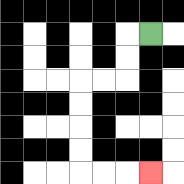{'start': '[6, 1]', 'end': '[6, 7]', 'path_directions': 'L,D,D,L,L,D,D,D,D,R,R,R', 'path_coordinates': '[[6, 1], [5, 1], [5, 2], [5, 3], [4, 3], [3, 3], [3, 4], [3, 5], [3, 6], [3, 7], [4, 7], [5, 7], [6, 7]]'}